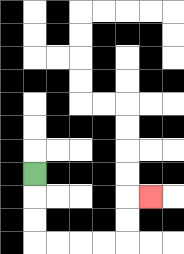{'start': '[1, 7]', 'end': '[6, 8]', 'path_directions': 'D,D,D,R,R,R,R,U,U,R', 'path_coordinates': '[[1, 7], [1, 8], [1, 9], [1, 10], [2, 10], [3, 10], [4, 10], [5, 10], [5, 9], [5, 8], [6, 8]]'}